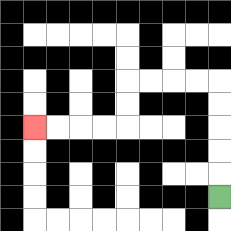{'start': '[9, 8]', 'end': '[1, 5]', 'path_directions': 'U,U,U,U,U,L,L,L,L,D,D,L,L,L,L', 'path_coordinates': '[[9, 8], [9, 7], [9, 6], [9, 5], [9, 4], [9, 3], [8, 3], [7, 3], [6, 3], [5, 3], [5, 4], [5, 5], [4, 5], [3, 5], [2, 5], [1, 5]]'}